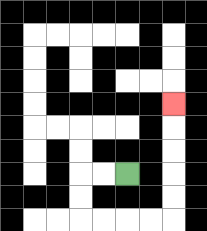{'start': '[5, 7]', 'end': '[7, 4]', 'path_directions': 'L,L,D,D,R,R,R,R,U,U,U,U,U', 'path_coordinates': '[[5, 7], [4, 7], [3, 7], [3, 8], [3, 9], [4, 9], [5, 9], [6, 9], [7, 9], [7, 8], [7, 7], [7, 6], [7, 5], [7, 4]]'}